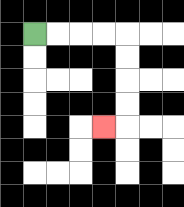{'start': '[1, 1]', 'end': '[4, 5]', 'path_directions': 'R,R,R,R,D,D,D,D,L', 'path_coordinates': '[[1, 1], [2, 1], [3, 1], [4, 1], [5, 1], [5, 2], [5, 3], [5, 4], [5, 5], [4, 5]]'}